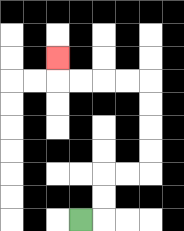{'start': '[3, 9]', 'end': '[2, 2]', 'path_directions': 'R,U,U,R,R,U,U,U,U,L,L,L,L,U', 'path_coordinates': '[[3, 9], [4, 9], [4, 8], [4, 7], [5, 7], [6, 7], [6, 6], [6, 5], [6, 4], [6, 3], [5, 3], [4, 3], [3, 3], [2, 3], [2, 2]]'}